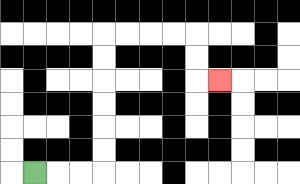{'start': '[1, 7]', 'end': '[9, 3]', 'path_directions': 'R,R,R,U,U,U,U,U,U,R,R,R,R,D,D,R', 'path_coordinates': '[[1, 7], [2, 7], [3, 7], [4, 7], [4, 6], [4, 5], [4, 4], [4, 3], [4, 2], [4, 1], [5, 1], [6, 1], [7, 1], [8, 1], [8, 2], [8, 3], [9, 3]]'}